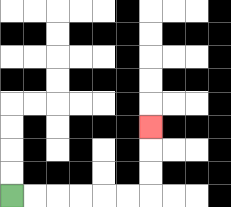{'start': '[0, 8]', 'end': '[6, 5]', 'path_directions': 'R,R,R,R,R,R,U,U,U', 'path_coordinates': '[[0, 8], [1, 8], [2, 8], [3, 8], [4, 8], [5, 8], [6, 8], [6, 7], [6, 6], [6, 5]]'}